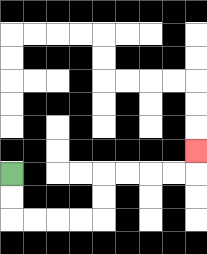{'start': '[0, 7]', 'end': '[8, 6]', 'path_directions': 'D,D,R,R,R,R,U,U,R,R,R,R,U', 'path_coordinates': '[[0, 7], [0, 8], [0, 9], [1, 9], [2, 9], [3, 9], [4, 9], [4, 8], [4, 7], [5, 7], [6, 7], [7, 7], [8, 7], [8, 6]]'}